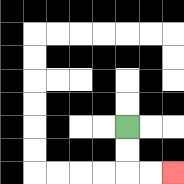{'start': '[5, 5]', 'end': '[7, 7]', 'path_directions': 'D,D,R,R', 'path_coordinates': '[[5, 5], [5, 6], [5, 7], [6, 7], [7, 7]]'}